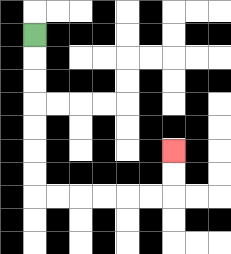{'start': '[1, 1]', 'end': '[7, 6]', 'path_directions': 'D,D,D,D,D,D,D,R,R,R,R,R,R,U,U', 'path_coordinates': '[[1, 1], [1, 2], [1, 3], [1, 4], [1, 5], [1, 6], [1, 7], [1, 8], [2, 8], [3, 8], [4, 8], [5, 8], [6, 8], [7, 8], [7, 7], [7, 6]]'}